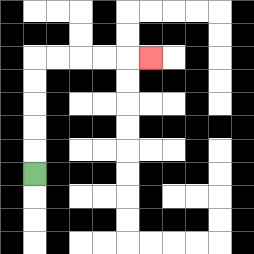{'start': '[1, 7]', 'end': '[6, 2]', 'path_directions': 'U,U,U,U,U,R,R,R,R,R', 'path_coordinates': '[[1, 7], [1, 6], [1, 5], [1, 4], [1, 3], [1, 2], [2, 2], [3, 2], [4, 2], [5, 2], [6, 2]]'}